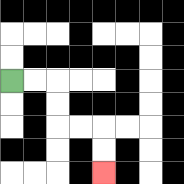{'start': '[0, 3]', 'end': '[4, 7]', 'path_directions': 'R,R,D,D,R,R,D,D', 'path_coordinates': '[[0, 3], [1, 3], [2, 3], [2, 4], [2, 5], [3, 5], [4, 5], [4, 6], [4, 7]]'}